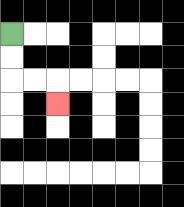{'start': '[0, 1]', 'end': '[2, 4]', 'path_directions': 'D,D,R,R,D', 'path_coordinates': '[[0, 1], [0, 2], [0, 3], [1, 3], [2, 3], [2, 4]]'}